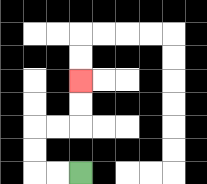{'start': '[3, 7]', 'end': '[3, 3]', 'path_directions': 'L,L,U,U,R,R,U,U', 'path_coordinates': '[[3, 7], [2, 7], [1, 7], [1, 6], [1, 5], [2, 5], [3, 5], [3, 4], [3, 3]]'}